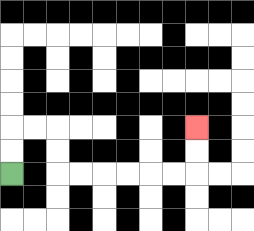{'start': '[0, 7]', 'end': '[8, 5]', 'path_directions': 'U,U,R,R,D,D,R,R,R,R,R,R,U,U', 'path_coordinates': '[[0, 7], [0, 6], [0, 5], [1, 5], [2, 5], [2, 6], [2, 7], [3, 7], [4, 7], [5, 7], [6, 7], [7, 7], [8, 7], [8, 6], [8, 5]]'}